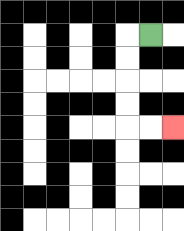{'start': '[6, 1]', 'end': '[7, 5]', 'path_directions': 'L,D,D,D,D,R,R', 'path_coordinates': '[[6, 1], [5, 1], [5, 2], [5, 3], [5, 4], [5, 5], [6, 5], [7, 5]]'}